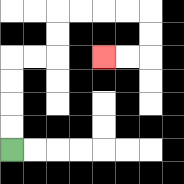{'start': '[0, 6]', 'end': '[4, 2]', 'path_directions': 'U,U,U,U,R,R,U,U,R,R,R,R,D,D,L,L', 'path_coordinates': '[[0, 6], [0, 5], [0, 4], [0, 3], [0, 2], [1, 2], [2, 2], [2, 1], [2, 0], [3, 0], [4, 0], [5, 0], [6, 0], [6, 1], [6, 2], [5, 2], [4, 2]]'}